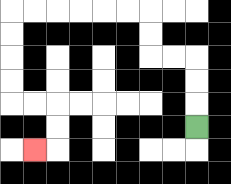{'start': '[8, 5]', 'end': '[1, 6]', 'path_directions': 'U,U,U,L,L,U,U,L,L,L,L,L,L,D,D,D,D,R,R,D,D,L', 'path_coordinates': '[[8, 5], [8, 4], [8, 3], [8, 2], [7, 2], [6, 2], [6, 1], [6, 0], [5, 0], [4, 0], [3, 0], [2, 0], [1, 0], [0, 0], [0, 1], [0, 2], [0, 3], [0, 4], [1, 4], [2, 4], [2, 5], [2, 6], [1, 6]]'}